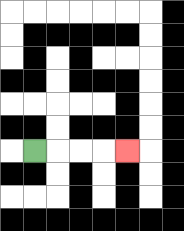{'start': '[1, 6]', 'end': '[5, 6]', 'path_directions': 'R,R,R,R', 'path_coordinates': '[[1, 6], [2, 6], [3, 6], [4, 6], [5, 6]]'}